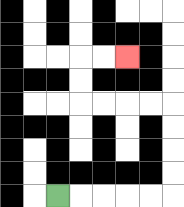{'start': '[2, 8]', 'end': '[5, 2]', 'path_directions': 'R,R,R,R,R,U,U,U,U,L,L,L,L,U,U,R,R', 'path_coordinates': '[[2, 8], [3, 8], [4, 8], [5, 8], [6, 8], [7, 8], [7, 7], [7, 6], [7, 5], [7, 4], [6, 4], [5, 4], [4, 4], [3, 4], [3, 3], [3, 2], [4, 2], [5, 2]]'}